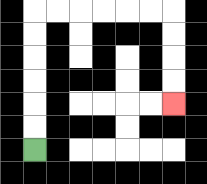{'start': '[1, 6]', 'end': '[7, 4]', 'path_directions': 'U,U,U,U,U,U,R,R,R,R,R,R,D,D,D,D', 'path_coordinates': '[[1, 6], [1, 5], [1, 4], [1, 3], [1, 2], [1, 1], [1, 0], [2, 0], [3, 0], [4, 0], [5, 0], [6, 0], [7, 0], [7, 1], [7, 2], [7, 3], [7, 4]]'}